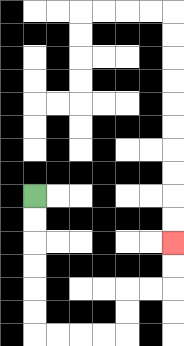{'start': '[1, 8]', 'end': '[7, 10]', 'path_directions': 'D,D,D,D,D,D,R,R,R,R,U,U,R,R,U,U', 'path_coordinates': '[[1, 8], [1, 9], [1, 10], [1, 11], [1, 12], [1, 13], [1, 14], [2, 14], [3, 14], [4, 14], [5, 14], [5, 13], [5, 12], [6, 12], [7, 12], [7, 11], [7, 10]]'}